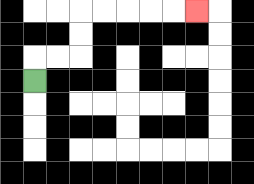{'start': '[1, 3]', 'end': '[8, 0]', 'path_directions': 'U,R,R,U,U,R,R,R,R,R', 'path_coordinates': '[[1, 3], [1, 2], [2, 2], [3, 2], [3, 1], [3, 0], [4, 0], [5, 0], [6, 0], [7, 0], [8, 0]]'}